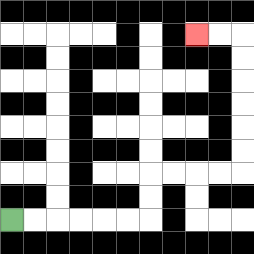{'start': '[0, 9]', 'end': '[8, 1]', 'path_directions': 'R,R,R,R,R,R,U,U,R,R,R,R,U,U,U,U,U,U,L,L', 'path_coordinates': '[[0, 9], [1, 9], [2, 9], [3, 9], [4, 9], [5, 9], [6, 9], [6, 8], [6, 7], [7, 7], [8, 7], [9, 7], [10, 7], [10, 6], [10, 5], [10, 4], [10, 3], [10, 2], [10, 1], [9, 1], [8, 1]]'}